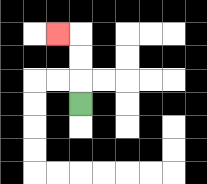{'start': '[3, 4]', 'end': '[2, 1]', 'path_directions': 'U,U,U,L', 'path_coordinates': '[[3, 4], [3, 3], [3, 2], [3, 1], [2, 1]]'}